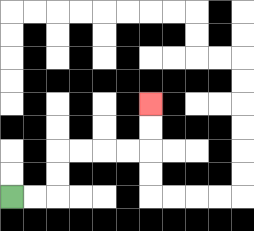{'start': '[0, 8]', 'end': '[6, 4]', 'path_directions': 'R,R,U,U,R,R,R,R,U,U', 'path_coordinates': '[[0, 8], [1, 8], [2, 8], [2, 7], [2, 6], [3, 6], [4, 6], [5, 6], [6, 6], [6, 5], [6, 4]]'}